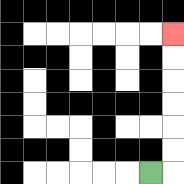{'start': '[6, 7]', 'end': '[7, 1]', 'path_directions': 'R,U,U,U,U,U,U', 'path_coordinates': '[[6, 7], [7, 7], [7, 6], [7, 5], [7, 4], [7, 3], [7, 2], [7, 1]]'}